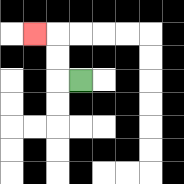{'start': '[3, 3]', 'end': '[1, 1]', 'path_directions': 'L,U,U,L', 'path_coordinates': '[[3, 3], [2, 3], [2, 2], [2, 1], [1, 1]]'}